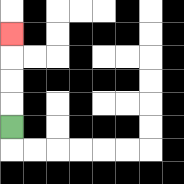{'start': '[0, 5]', 'end': '[0, 1]', 'path_directions': 'U,U,U,U', 'path_coordinates': '[[0, 5], [0, 4], [0, 3], [0, 2], [0, 1]]'}